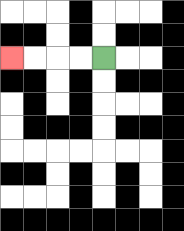{'start': '[4, 2]', 'end': '[0, 2]', 'path_directions': 'L,L,L,L', 'path_coordinates': '[[4, 2], [3, 2], [2, 2], [1, 2], [0, 2]]'}